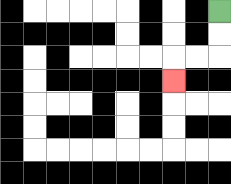{'start': '[9, 0]', 'end': '[7, 3]', 'path_directions': 'D,D,L,L,D', 'path_coordinates': '[[9, 0], [9, 1], [9, 2], [8, 2], [7, 2], [7, 3]]'}